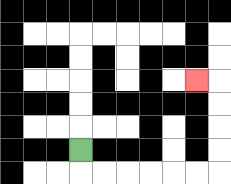{'start': '[3, 6]', 'end': '[8, 3]', 'path_directions': 'D,R,R,R,R,R,R,U,U,U,U,L', 'path_coordinates': '[[3, 6], [3, 7], [4, 7], [5, 7], [6, 7], [7, 7], [8, 7], [9, 7], [9, 6], [9, 5], [9, 4], [9, 3], [8, 3]]'}